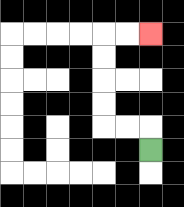{'start': '[6, 6]', 'end': '[6, 1]', 'path_directions': 'U,L,L,U,U,U,U,R,R', 'path_coordinates': '[[6, 6], [6, 5], [5, 5], [4, 5], [4, 4], [4, 3], [4, 2], [4, 1], [5, 1], [6, 1]]'}